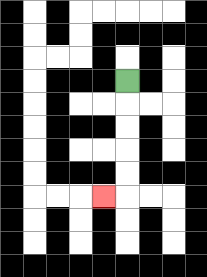{'start': '[5, 3]', 'end': '[4, 8]', 'path_directions': 'D,D,D,D,D,L', 'path_coordinates': '[[5, 3], [5, 4], [5, 5], [5, 6], [5, 7], [5, 8], [4, 8]]'}